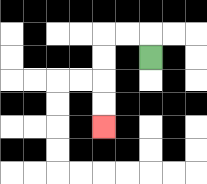{'start': '[6, 2]', 'end': '[4, 5]', 'path_directions': 'U,L,L,D,D,D,D', 'path_coordinates': '[[6, 2], [6, 1], [5, 1], [4, 1], [4, 2], [4, 3], [4, 4], [4, 5]]'}